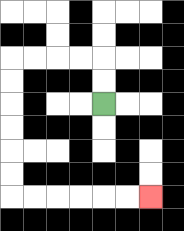{'start': '[4, 4]', 'end': '[6, 8]', 'path_directions': 'U,U,L,L,L,L,D,D,D,D,D,D,R,R,R,R,R,R', 'path_coordinates': '[[4, 4], [4, 3], [4, 2], [3, 2], [2, 2], [1, 2], [0, 2], [0, 3], [0, 4], [0, 5], [0, 6], [0, 7], [0, 8], [1, 8], [2, 8], [3, 8], [4, 8], [5, 8], [6, 8]]'}